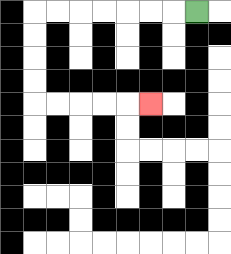{'start': '[8, 0]', 'end': '[6, 4]', 'path_directions': 'L,L,L,L,L,L,L,D,D,D,D,R,R,R,R,R', 'path_coordinates': '[[8, 0], [7, 0], [6, 0], [5, 0], [4, 0], [3, 0], [2, 0], [1, 0], [1, 1], [1, 2], [1, 3], [1, 4], [2, 4], [3, 4], [4, 4], [5, 4], [6, 4]]'}